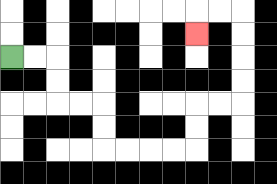{'start': '[0, 2]', 'end': '[8, 1]', 'path_directions': 'R,R,D,D,R,R,D,D,R,R,R,R,U,U,R,R,U,U,U,U,L,L,D', 'path_coordinates': '[[0, 2], [1, 2], [2, 2], [2, 3], [2, 4], [3, 4], [4, 4], [4, 5], [4, 6], [5, 6], [6, 6], [7, 6], [8, 6], [8, 5], [8, 4], [9, 4], [10, 4], [10, 3], [10, 2], [10, 1], [10, 0], [9, 0], [8, 0], [8, 1]]'}